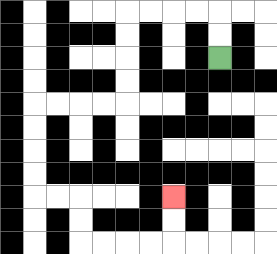{'start': '[9, 2]', 'end': '[7, 8]', 'path_directions': 'U,U,L,L,L,L,D,D,D,D,L,L,L,L,D,D,D,D,R,R,D,D,R,R,R,R,U,U', 'path_coordinates': '[[9, 2], [9, 1], [9, 0], [8, 0], [7, 0], [6, 0], [5, 0], [5, 1], [5, 2], [5, 3], [5, 4], [4, 4], [3, 4], [2, 4], [1, 4], [1, 5], [1, 6], [1, 7], [1, 8], [2, 8], [3, 8], [3, 9], [3, 10], [4, 10], [5, 10], [6, 10], [7, 10], [7, 9], [7, 8]]'}